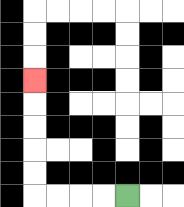{'start': '[5, 8]', 'end': '[1, 3]', 'path_directions': 'L,L,L,L,U,U,U,U,U', 'path_coordinates': '[[5, 8], [4, 8], [3, 8], [2, 8], [1, 8], [1, 7], [1, 6], [1, 5], [1, 4], [1, 3]]'}